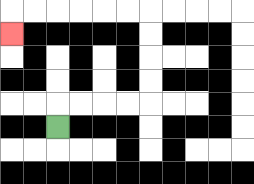{'start': '[2, 5]', 'end': '[0, 1]', 'path_directions': 'U,R,R,R,R,U,U,U,U,L,L,L,L,L,L,D', 'path_coordinates': '[[2, 5], [2, 4], [3, 4], [4, 4], [5, 4], [6, 4], [6, 3], [6, 2], [6, 1], [6, 0], [5, 0], [4, 0], [3, 0], [2, 0], [1, 0], [0, 0], [0, 1]]'}